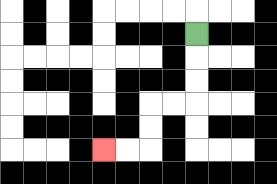{'start': '[8, 1]', 'end': '[4, 6]', 'path_directions': 'D,D,D,L,L,D,D,L,L', 'path_coordinates': '[[8, 1], [8, 2], [8, 3], [8, 4], [7, 4], [6, 4], [6, 5], [6, 6], [5, 6], [4, 6]]'}